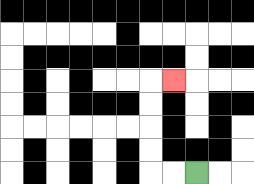{'start': '[8, 7]', 'end': '[7, 3]', 'path_directions': 'L,L,U,U,U,U,R', 'path_coordinates': '[[8, 7], [7, 7], [6, 7], [6, 6], [6, 5], [6, 4], [6, 3], [7, 3]]'}